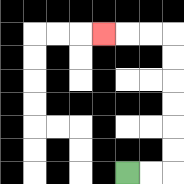{'start': '[5, 7]', 'end': '[4, 1]', 'path_directions': 'R,R,U,U,U,U,U,U,L,L,L', 'path_coordinates': '[[5, 7], [6, 7], [7, 7], [7, 6], [7, 5], [7, 4], [7, 3], [7, 2], [7, 1], [6, 1], [5, 1], [4, 1]]'}